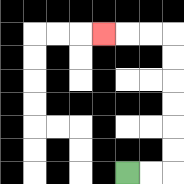{'start': '[5, 7]', 'end': '[4, 1]', 'path_directions': 'R,R,U,U,U,U,U,U,L,L,L', 'path_coordinates': '[[5, 7], [6, 7], [7, 7], [7, 6], [7, 5], [7, 4], [7, 3], [7, 2], [7, 1], [6, 1], [5, 1], [4, 1]]'}